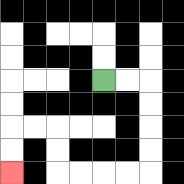{'start': '[4, 3]', 'end': '[0, 7]', 'path_directions': 'R,R,D,D,D,D,L,L,L,L,U,U,L,L,D,D', 'path_coordinates': '[[4, 3], [5, 3], [6, 3], [6, 4], [6, 5], [6, 6], [6, 7], [5, 7], [4, 7], [3, 7], [2, 7], [2, 6], [2, 5], [1, 5], [0, 5], [0, 6], [0, 7]]'}